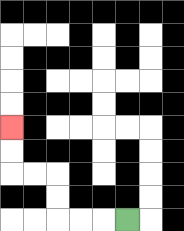{'start': '[5, 9]', 'end': '[0, 5]', 'path_directions': 'L,L,L,U,U,L,L,U,U', 'path_coordinates': '[[5, 9], [4, 9], [3, 9], [2, 9], [2, 8], [2, 7], [1, 7], [0, 7], [0, 6], [0, 5]]'}